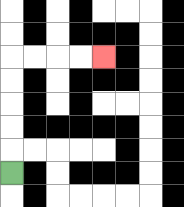{'start': '[0, 7]', 'end': '[4, 2]', 'path_directions': 'U,U,U,U,U,R,R,R,R', 'path_coordinates': '[[0, 7], [0, 6], [0, 5], [0, 4], [0, 3], [0, 2], [1, 2], [2, 2], [3, 2], [4, 2]]'}